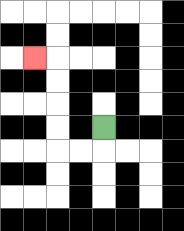{'start': '[4, 5]', 'end': '[1, 2]', 'path_directions': 'D,L,L,U,U,U,U,L', 'path_coordinates': '[[4, 5], [4, 6], [3, 6], [2, 6], [2, 5], [2, 4], [2, 3], [2, 2], [1, 2]]'}